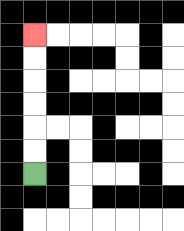{'start': '[1, 7]', 'end': '[1, 1]', 'path_directions': 'U,U,U,U,U,U', 'path_coordinates': '[[1, 7], [1, 6], [1, 5], [1, 4], [1, 3], [1, 2], [1, 1]]'}